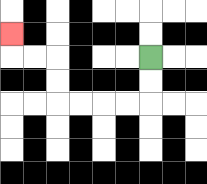{'start': '[6, 2]', 'end': '[0, 1]', 'path_directions': 'D,D,L,L,L,L,U,U,L,L,U', 'path_coordinates': '[[6, 2], [6, 3], [6, 4], [5, 4], [4, 4], [3, 4], [2, 4], [2, 3], [2, 2], [1, 2], [0, 2], [0, 1]]'}